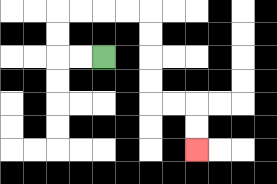{'start': '[4, 2]', 'end': '[8, 6]', 'path_directions': 'L,L,U,U,R,R,R,R,D,D,D,D,R,R,D,D', 'path_coordinates': '[[4, 2], [3, 2], [2, 2], [2, 1], [2, 0], [3, 0], [4, 0], [5, 0], [6, 0], [6, 1], [6, 2], [6, 3], [6, 4], [7, 4], [8, 4], [8, 5], [8, 6]]'}